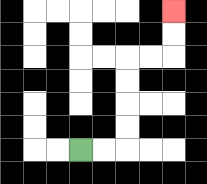{'start': '[3, 6]', 'end': '[7, 0]', 'path_directions': 'R,R,U,U,U,U,R,R,U,U', 'path_coordinates': '[[3, 6], [4, 6], [5, 6], [5, 5], [5, 4], [5, 3], [5, 2], [6, 2], [7, 2], [7, 1], [7, 0]]'}